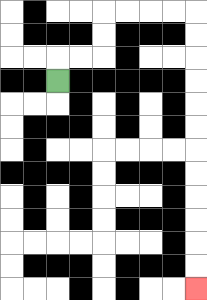{'start': '[2, 3]', 'end': '[8, 12]', 'path_directions': 'U,R,R,U,U,R,R,R,R,D,D,D,D,D,D,D,D,D,D,D,D', 'path_coordinates': '[[2, 3], [2, 2], [3, 2], [4, 2], [4, 1], [4, 0], [5, 0], [6, 0], [7, 0], [8, 0], [8, 1], [8, 2], [8, 3], [8, 4], [8, 5], [8, 6], [8, 7], [8, 8], [8, 9], [8, 10], [8, 11], [8, 12]]'}